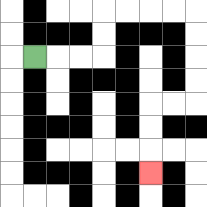{'start': '[1, 2]', 'end': '[6, 7]', 'path_directions': 'R,R,R,U,U,R,R,R,R,D,D,D,D,L,L,D,D,D', 'path_coordinates': '[[1, 2], [2, 2], [3, 2], [4, 2], [4, 1], [4, 0], [5, 0], [6, 0], [7, 0], [8, 0], [8, 1], [8, 2], [8, 3], [8, 4], [7, 4], [6, 4], [6, 5], [6, 6], [6, 7]]'}